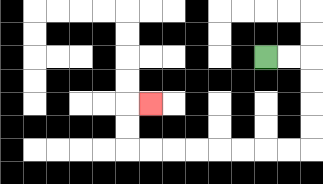{'start': '[11, 2]', 'end': '[6, 4]', 'path_directions': 'R,R,D,D,D,D,L,L,L,L,L,L,L,L,U,U,R', 'path_coordinates': '[[11, 2], [12, 2], [13, 2], [13, 3], [13, 4], [13, 5], [13, 6], [12, 6], [11, 6], [10, 6], [9, 6], [8, 6], [7, 6], [6, 6], [5, 6], [5, 5], [5, 4], [6, 4]]'}